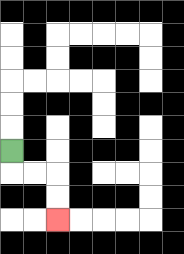{'start': '[0, 6]', 'end': '[2, 9]', 'path_directions': 'D,R,R,D,D', 'path_coordinates': '[[0, 6], [0, 7], [1, 7], [2, 7], [2, 8], [2, 9]]'}